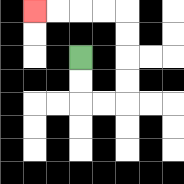{'start': '[3, 2]', 'end': '[1, 0]', 'path_directions': 'D,D,R,R,U,U,U,U,L,L,L,L', 'path_coordinates': '[[3, 2], [3, 3], [3, 4], [4, 4], [5, 4], [5, 3], [5, 2], [5, 1], [5, 0], [4, 0], [3, 0], [2, 0], [1, 0]]'}